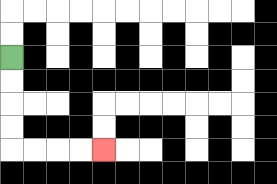{'start': '[0, 2]', 'end': '[4, 6]', 'path_directions': 'D,D,D,D,R,R,R,R', 'path_coordinates': '[[0, 2], [0, 3], [0, 4], [0, 5], [0, 6], [1, 6], [2, 6], [3, 6], [4, 6]]'}